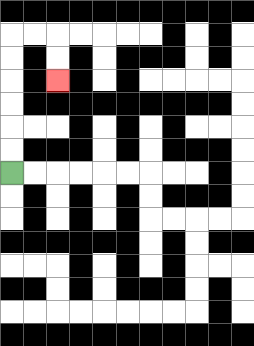{'start': '[0, 7]', 'end': '[2, 3]', 'path_directions': 'U,U,U,U,U,U,R,R,D,D', 'path_coordinates': '[[0, 7], [0, 6], [0, 5], [0, 4], [0, 3], [0, 2], [0, 1], [1, 1], [2, 1], [2, 2], [2, 3]]'}